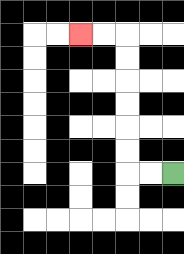{'start': '[7, 7]', 'end': '[3, 1]', 'path_directions': 'L,L,U,U,U,U,U,U,L,L', 'path_coordinates': '[[7, 7], [6, 7], [5, 7], [5, 6], [5, 5], [5, 4], [5, 3], [5, 2], [5, 1], [4, 1], [3, 1]]'}